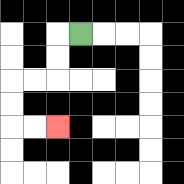{'start': '[3, 1]', 'end': '[2, 5]', 'path_directions': 'L,D,D,L,L,D,D,R,R', 'path_coordinates': '[[3, 1], [2, 1], [2, 2], [2, 3], [1, 3], [0, 3], [0, 4], [0, 5], [1, 5], [2, 5]]'}